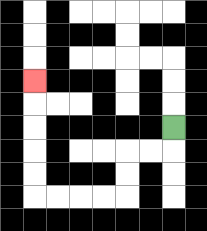{'start': '[7, 5]', 'end': '[1, 3]', 'path_directions': 'D,L,L,D,D,L,L,L,L,U,U,U,U,U', 'path_coordinates': '[[7, 5], [7, 6], [6, 6], [5, 6], [5, 7], [5, 8], [4, 8], [3, 8], [2, 8], [1, 8], [1, 7], [1, 6], [1, 5], [1, 4], [1, 3]]'}